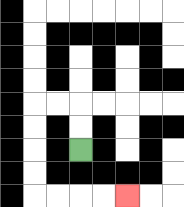{'start': '[3, 6]', 'end': '[5, 8]', 'path_directions': 'U,U,L,L,D,D,D,D,R,R,R,R', 'path_coordinates': '[[3, 6], [3, 5], [3, 4], [2, 4], [1, 4], [1, 5], [1, 6], [1, 7], [1, 8], [2, 8], [3, 8], [4, 8], [5, 8]]'}